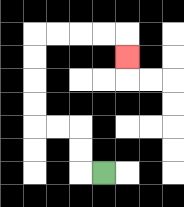{'start': '[4, 7]', 'end': '[5, 2]', 'path_directions': 'L,U,U,L,L,U,U,U,U,R,R,R,R,D', 'path_coordinates': '[[4, 7], [3, 7], [3, 6], [3, 5], [2, 5], [1, 5], [1, 4], [1, 3], [1, 2], [1, 1], [2, 1], [3, 1], [4, 1], [5, 1], [5, 2]]'}